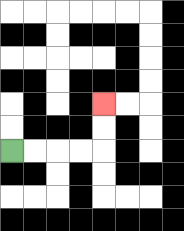{'start': '[0, 6]', 'end': '[4, 4]', 'path_directions': 'R,R,R,R,U,U', 'path_coordinates': '[[0, 6], [1, 6], [2, 6], [3, 6], [4, 6], [4, 5], [4, 4]]'}